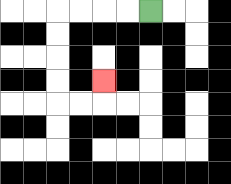{'start': '[6, 0]', 'end': '[4, 3]', 'path_directions': 'L,L,L,L,D,D,D,D,R,R,U', 'path_coordinates': '[[6, 0], [5, 0], [4, 0], [3, 0], [2, 0], [2, 1], [2, 2], [2, 3], [2, 4], [3, 4], [4, 4], [4, 3]]'}